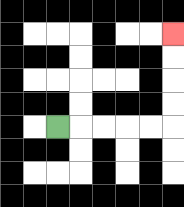{'start': '[2, 5]', 'end': '[7, 1]', 'path_directions': 'R,R,R,R,R,U,U,U,U', 'path_coordinates': '[[2, 5], [3, 5], [4, 5], [5, 5], [6, 5], [7, 5], [7, 4], [7, 3], [7, 2], [7, 1]]'}